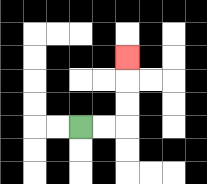{'start': '[3, 5]', 'end': '[5, 2]', 'path_directions': 'R,R,U,U,U', 'path_coordinates': '[[3, 5], [4, 5], [5, 5], [5, 4], [5, 3], [5, 2]]'}